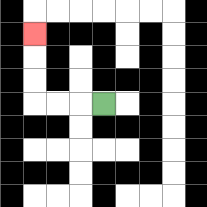{'start': '[4, 4]', 'end': '[1, 1]', 'path_directions': 'L,L,L,U,U,U', 'path_coordinates': '[[4, 4], [3, 4], [2, 4], [1, 4], [1, 3], [1, 2], [1, 1]]'}